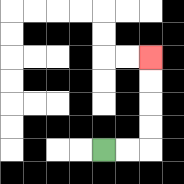{'start': '[4, 6]', 'end': '[6, 2]', 'path_directions': 'R,R,U,U,U,U', 'path_coordinates': '[[4, 6], [5, 6], [6, 6], [6, 5], [6, 4], [6, 3], [6, 2]]'}